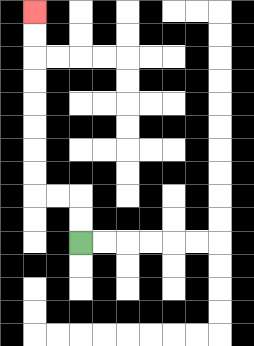{'start': '[3, 10]', 'end': '[1, 0]', 'path_directions': 'U,U,L,L,U,U,U,U,U,U,U,U', 'path_coordinates': '[[3, 10], [3, 9], [3, 8], [2, 8], [1, 8], [1, 7], [1, 6], [1, 5], [1, 4], [1, 3], [1, 2], [1, 1], [1, 0]]'}